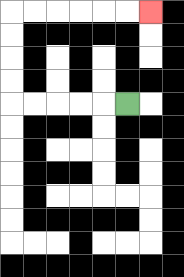{'start': '[5, 4]', 'end': '[6, 0]', 'path_directions': 'L,L,L,L,L,U,U,U,U,R,R,R,R,R,R', 'path_coordinates': '[[5, 4], [4, 4], [3, 4], [2, 4], [1, 4], [0, 4], [0, 3], [0, 2], [0, 1], [0, 0], [1, 0], [2, 0], [3, 0], [4, 0], [5, 0], [6, 0]]'}